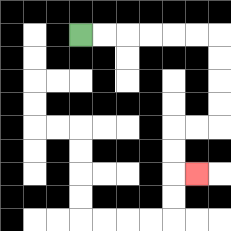{'start': '[3, 1]', 'end': '[8, 7]', 'path_directions': 'R,R,R,R,R,R,D,D,D,D,L,L,D,D,R', 'path_coordinates': '[[3, 1], [4, 1], [5, 1], [6, 1], [7, 1], [8, 1], [9, 1], [9, 2], [9, 3], [9, 4], [9, 5], [8, 5], [7, 5], [7, 6], [7, 7], [8, 7]]'}